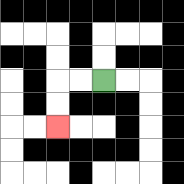{'start': '[4, 3]', 'end': '[2, 5]', 'path_directions': 'L,L,D,D', 'path_coordinates': '[[4, 3], [3, 3], [2, 3], [2, 4], [2, 5]]'}